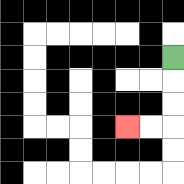{'start': '[7, 2]', 'end': '[5, 5]', 'path_directions': 'D,D,D,L,L', 'path_coordinates': '[[7, 2], [7, 3], [7, 4], [7, 5], [6, 5], [5, 5]]'}